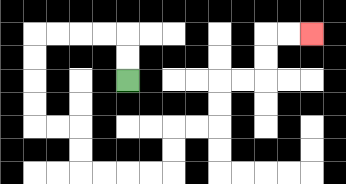{'start': '[5, 3]', 'end': '[13, 1]', 'path_directions': 'U,U,L,L,L,L,D,D,D,D,R,R,D,D,R,R,R,R,U,U,R,R,U,U,R,R,U,U,R,R', 'path_coordinates': '[[5, 3], [5, 2], [5, 1], [4, 1], [3, 1], [2, 1], [1, 1], [1, 2], [1, 3], [1, 4], [1, 5], [2, 5], [3, 5], [3, 6], [3, 7], [4, 7], [5, 7], [6, 7], [7, 7], [7, 6], [7, 5], [8, 5], [9, 5], [9, 4], [9, 3], [10, 3], [11, 3], [11, 2], [11, 1], [12, 1], [13, 1]]'}